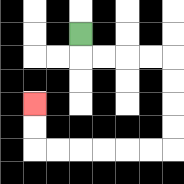{'start': '[3, 1]', 'end': '[1, 4]', 'path_directions': 'D,R,R,R,R,D,D,D,D,L,L,L,L,L,L,U,U', 'path_coordinates': '[[3, 1], [3, 2], [4, 2], [5, 2], [6, 2], [7, 2], [7, 3], [7, 4], [7, 5], [7, 6], [6, 6], [5, 6], [4, 6], [3, 6], [2, 6], [1, 6], [1, 5], [1, 4]]'}